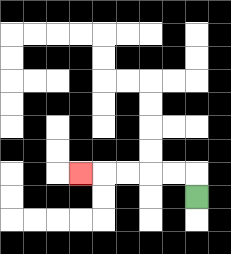{'start': '[8, 8]', 'end': '[3, 7]', 'path_directions': 'U,L,L,L,L,L', 'path_coordinates': '[[8, 8], [8, 7], [7, 7], [6, 7], [5, 7], [4, 7], [3, 7]]'}